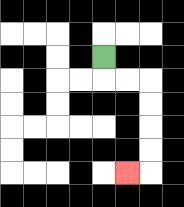{'start': '[4, 2]', 'end': '[5, 7]', 'path_directions': 'D,R,R,D,D,D,D,L', 'path_coordinates': '[[4, 2], [4, 3], [5, 3], [6, 3], [6, 4], [6, 5], [6, 6], [6, 7], [5, 7]]'}